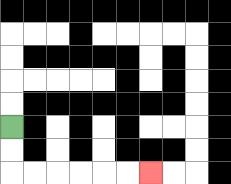{'start': '[0, 5]', 'end': '[6, 7]', 'path_directions': 'D,D,R,R,R,R,R,R', 'path_coordinates': '[[0, 5], [0, 6], [0, 7], [1, 7], [2, 7], [3, 7], [4, 7], [5, 7], [6, 7]]'}